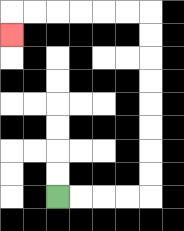{'start': '[2, 8]', 'end': '[0, 1]', 'path_directions': 'R,R,R,R,U,U,U,U,U,U,U,U,L,L,L,L,L,L,D', 'path_coordinates': '[[2, 8], [3, 8], [4, 8], [5, 8], [6, 8], [6, 7], [6, 6], [6, 5], [6, 4], [6, 3], [6, 2], [6, 1], [6, 0], [5, 0], [4, 0], [3, 0], [2, 0], [1, 0], [0, 0], [0, 1]]'}